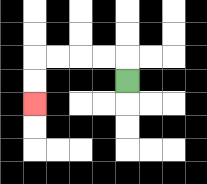{'start': '[5, 3]', 'end': '[1, 4]', 'path_directions': 'U,L,L,L,L,D,D', 'path_coordinates': '[[5, 3], [5, 2], [4, 2], [3, 2], [2, 2], [1, 2], [1, 3], [1, 4]]'}